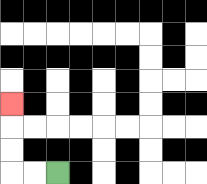{'start': '[2, 7]', 'end': '[0, 4]', 'path_directions': 'L,L,U,U,U', 'path_coordinates': '[[2, 7], [1, 7], [0, 7], [0, 6], [0, 5], [0, 4]]'}